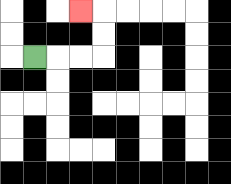{'start': '[1, 2]', 'end': '[3, 0]', 'path_directions': 'R,R,R,U,U,L', 'path_coordinates': '[[1, 2], [2, 2], [3, 2], [4, 2], [4, 1], [4, 0], [3, 0]]'}